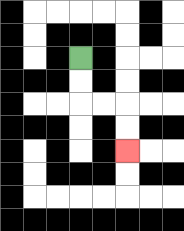{'start': '[3, 2]', 'end': '[5, 6]', 'path_directions': 'D,D,R,R,D,D', 'path_coordinates': '[[3, 2], [3, 3], [3, 4], [4, 4], [5, 4], [5, 5], [5, 6]]'}